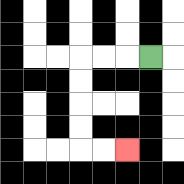{'start': '[6, 2]', 'end': '[5, 6]', 'path_directions': 'L,L,L,D,D,D,D,R,R', 'path_coordinates': '[[6, 2], [5, 2], [4, 2], [3, 2], [3, 3], [3, 4], [3, 5], [3, 6], [4, 6], [5, 6]]'}